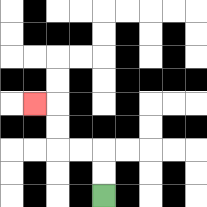{'start': '[4, 8]', 'end': '[1, 4]', 'path_directions': 'U,U,L,L,U,U,L', 'path_coordinates': '[[4, 8], [4, 7], [4, 6], [3, 6], [2, 6], [2, 5], [2, 4], [1, 4]]'}